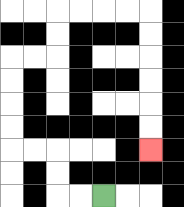{'start': '[4, 8]', 'end': '[6, 6]', 'path_directions': 'L,L,U,U,L,L,U,U,U,U,R,R,U,U,R,R,R,R,D,D,D,D,D,D', 'path_coordinates': '[[4, 8], [3, 8], [2, 8], [2, 7], [2, 6], [1, 6], [0, 6], [0, 5], [0, 4], [0, 3], [0, 2], [1, 2], [2, 2], [2, 1], [2, 0], [3, 0], [4, 0], [5, 0], [6, 0], [6, 1], [6, 2], [6, 3], [6, 4], [6, 5], [6, 6]]'}